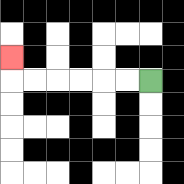{'start': '[6, 3]', 'end': '[0, 2]', 'path_directions': 'L,L,L,L,L,L,U', 'path_coordinates': '[[6, 3], [5, 3], [4, 3], [3, 3], [2, 3], [1, 3], [0, 3], [0, 2]]'}